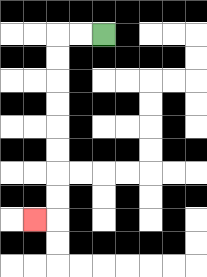{'start': '[4, 1]', 'end': '[1, 9]', 'path_directions': 'L,L,D,D,D,D,D,D,D,D,L', 'path_coordinates': '[[4, 1], [3, 1], [2, 1], [2, 2], [2, 3], [2, 4], [2, 5], [2, 6], [2, 7], [2, 8], [2, 9], [1, 9]]'}